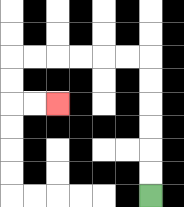{'start': '[6, 8]', 'end': '[2, 4]', 'path_directions': 'U,U,U,U,U,U,L,L,L,L,L,L,D,D,R,R', 'path_coordinates': '[[6, 8], [6, 7], [6, 6], [6, 5], [6, 4], [6, 3], [6, 2], [5, 2], [4, 2], [3, 2], [2, 2], [1, 2], [0, 2], [0, 3], [0, 4], [1, 4], [2, 4]]'}